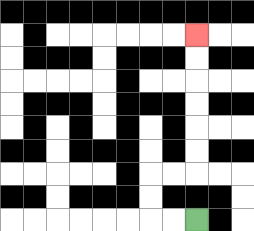{'start': '[8, 9]', 'end': '[8, 1]', 'path_directions': 'L,L,U,U,R,R,U,U,U,U,U,U', 'path_coordinates': '[[8, 9], [7, 9], [6, 9], [6, 8], [6, 7], [7, 7], [8, 7], [8, 6], [8, 5], [8, 4], [8, 3], [8, 2], [8, 1]]'}